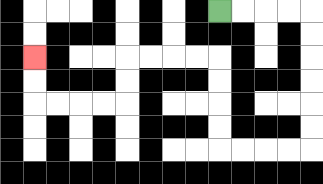{'start': '[9, 0]', 'end': '[1, 2]', 'path_directions': 'R,R,R,R,D,D,D,D,D,D,L,L,L,L,U,U,U,U,L,L,L,L,D,D,L,L,L,L,U,U', 'path_coordinates': '[[9, 0], [10, 0], [11, 0], [12, 0], [13, 0], [13, 1], [13, 2], [13, 3], [13, 4], [13, 5], [13, 6], [12, 6], [11, 6], [10, 6], [9, 6], [9, 5], [9, 4], [9, 3], [9, 2], [8, 2], [7, 2], [6, 2], [5, 2], [5, 3], [5, 4], [4, 4], [3, 4], [2, 4], [1, 4], [1, 3], [1, 2]]'}